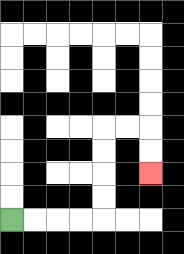{'start': '[0, 9]', 'end': '[6, 7]', 'path_directions': 'R,R,R,R,U,U,U,U,R,R,D,D', 'path_coordinates': '[[0, 9], [1, 9], [2, 9], [3, 9], [4, 9], [4, 8], [4, 7], [4, 6], [4, 5], [5, 5], [6, 5], [6, 6], [6, 7]]'}